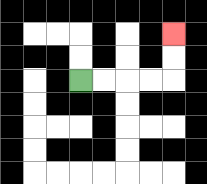{'start': '[3, 3]', 'end': '[7, 1]', 'path_directions': 'R,R,R,R,U,U', 'path_coordinates': '[[3, 3], [4, 3], [5, 3], [6, 3], [7, 3], [7, 2], [7, 1]]'}